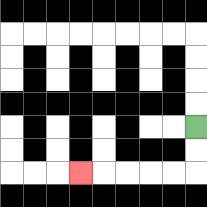{'start': '[8, 5]', 'end': '[3, 7]', 'path_directions': 'D,D,L,L,L,L,L', 'path_coordinates': '[[8, 5], [8, 6], [8, 7], [7, 7], [6, 7], [5, 7], [4, 7], [3, 7]]'}